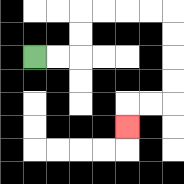{'start': '[1, 2]', 'end': '[5, 5]', 'path_directions': 'R,R,U,U,R,R,R,R,D,D,D,D,L,L,D', 'path_coordinates': '[[1, 2], [2, 2], [3, 2], [3, 1], [3, 0], [4, 0], [5, 0], [6, 0], [7, 0], [7, 1], [7, 2], [7, 3], [7, 4], [6, 4], [5, 4], [5, 5]]'}